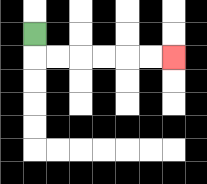{'start': '[1, 1]', 'end': '[7, 2]', 'path_directions': 'D,R,R,R,R,R,R', 'path_coordinates': '[[1, 1], [1, 2], [2, 2], [3, 2], [4, 2], [5, 2], [6, 2], [7, 2]]'}